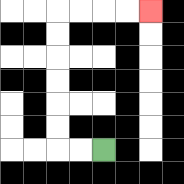{'start': '[4, 6]', 'end': '[6, 0]', 'path_directions': 'L,L,U,U,U,U,U,U,R,R,R,R', 'path_coordinates': '[[4, 6], [3, 6], [2, 6], [2, 5], [2, 4], [2, 3], [2, 2], [2, 1], [2, 0], [3, 0], [4, 0], [5, 0], [6, 0]]'}